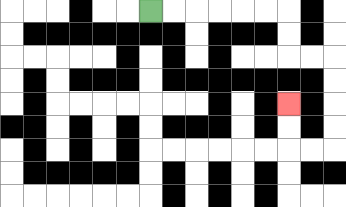{'start': '[6, 0]', 'end': '[12, 4]', 'path_directions': 'R,R,R,R,R,R,D,D,R,R,D,D,D,D,L,L,U,U', 'path_coordinates': '[[6, 0], [7, 0], [8, 0], [9, 0], [10, 0], [11, 0], [12, 0], [12, 1], [12, 2], [13, 2], [14, 2], [14, 3], [14, 4], [14, 5], [14, 6], [13, 6], [12, 6], [12, 5], [12, 4]]'}